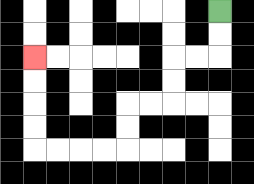{'start': '[9, 0]', 'end': '[1, 2]', 'path_directions': 'D,D,L,L,D,D,L,L,D,D,L,L,L,L,U,U,U,U', 'path_coordinates': '[[9, 0], [9, 1], [9, 2], [8, 2], [7, 2], [7, 3], [7, 4], [6, 4], [5, 4], [5, 5], [5, 6], [4, 6], [3, 6], [2, 6], [1, 6], [1, 5], [1, 4], [1, 3], [1, 2]]'}